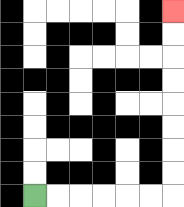{'start': '[1, 8]', 'end': '[7, 0]', 'path_directions': 'R,R,R,R,R,R,U,U,U,U,U,U,U,U', 'path_coordinates': '[[1, 8], [2, 8], [3, 8], [4, 8], [5, 8], [6, 8], [7, 8], [7, 7], [7, 6], [7, 5], [7, 4], [7, 3], [7, 2], [7, 1], [7, 0]]'}